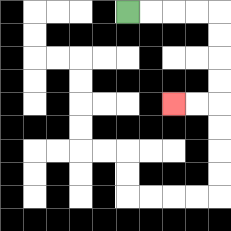{'start': '[5, 0]', 'end': '[7, 4]', 'path_directions': 'R,R,R,R,D,D,D,D,L,L', 'path_coordinates': '[[5, 0], [6, 0], [7, 0], [8, 0], [9, 0], [9, 1], [9, 2], [9, 3], [9, 4], [8, 4], [7, 4]]'}